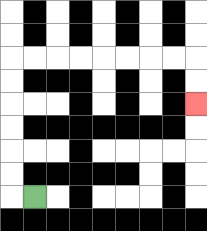{'start': '[1, 8]', 'end': '[8, 4]', 'path_directions': 'L,U,U,U,U,U,U,R,R,R,R,R,R,R,R,D,D', 'path_coordinates': '[[1, 8], [0, 8], [0, 7], [0, 6], [0, 5], [0, 4], [0, 3], [0, 2], [1, 2], [2, 2], [3, 2], [4, 2], [5, 2], [6, 2], [7, 2], [8, 2], [8, 3], [8, 4]]'}